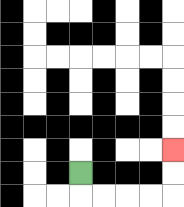{'start': '[3, 7]', 'end': '[7, 6]', 'path_directions': 'D,R,R,R,R,U,U', 'path_coordinates': '[[3, 7], [3, 8], [4, 8], [5, 8], [6, 8], [7, 8], [7, 7], [7, 6]]'}